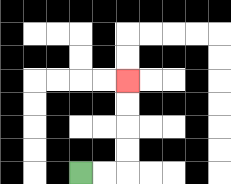{'start': '[3, 7]', 'end': '[5, 3]', 'path_directions': 'R,R,U,U,U,U', 'path_coordinates': '[[3, 7], [4, 7], [5, 7], [5, 6], [5, 5], [5, 4], [5, 3]]'}